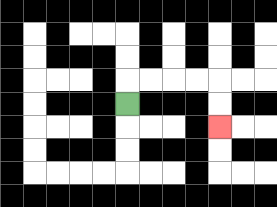{'start': '[5, 4]', 'end': '[9, 5]', 'path_directions': 'U,R,R,R,R,D,D', 'path_coordinates': '[[5, 4], [5, 3], [6, 3], [7, 3], [8, 3], [9, 3], [9, 4], [9, 5]]'}